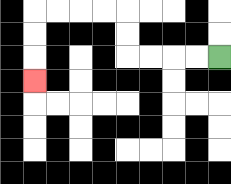{'start': '[9, 2]', 'end': '[1, 3]', 'path_directions': 'L,L,L,L,U,U,L,L,L,L,D,D,D', 'path_coordinates': '[[9, 2], [8, 2], [7, 2], [6, 2], [5, 2], [5, 1], [5, 0], [4, 0], [3, 0], [2, 0], [1, 0], [1, 1], [1, 2], [1, 3]]'}